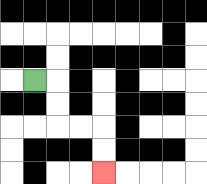{'start': '[1, 3]', 'end': '[4, 7]', 'path_directions': 'R,D,D,R,R,D,D', 'path_coordinates': '[[1, 3], [2, 3], [2, 4], [2, 5], [3, 5], [4, 5], [4, 6], [4, 7]]'}